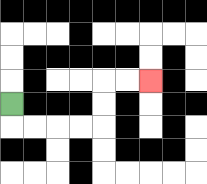{'start': '[0, 4]', 'end': '[6, 3]', 'path_directions': 'D,R,R,R,R,U,U,R,R', 'path_coordinates': '[[0, 4], [0, 5], [1, 5], [2, 5], [3, 5], [4, 5], [4, 4], [4, 3], [5, 3], [6, 3]]'}